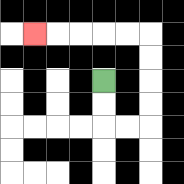{'start': '[4, 3]', 'end': '[1, 1]', 'path_directions': 'D,D,R,R,U,U,U,U,L,L,L,L,L', 'path_coordinates': '[[4, 3], [4, 4], [4, 5], [5, 5], [6, 5], [6, 4], [6, 3], [6, 2], [6, 1], [5, 1], [4, 1], [3, 1], [2, 1], [1, 1]]'}